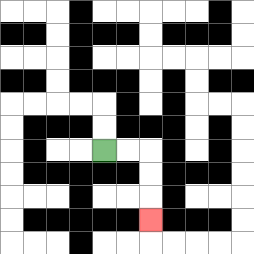{'start': '[4, 6]', 'end': '[6, 9]', 'path_directions': 'R,R,D,D,D', 'path_coordinates': '[[4, 6], [5, 6], [6, 6], [6, 7], [6, 8], [6, 9]]'}